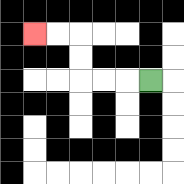{'start': '[6, 3]', 'end': '[1, 1]', 'path_directions': 'L,L,L,U,U,L,L', 'path_coordinates': '[[6, 3], [5, 3], [4, 3], [3, 3], [3, 2], [3, 1], [2, 1], [1, 1]]'}